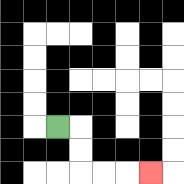{'start': '[2, 5]', 'end': '[6, 7]', 'path_directions': 'R,D,D,R,R,R', 'path_coordinates': '[[2, 5], [3, 5], [3, 6], [3, 7], [4, 7], [5, 7], [6, 7]]'}